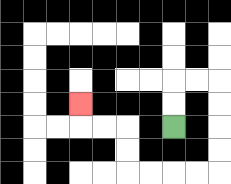{'start': '[7, 5]', 'end': '[3, 4]', 'path_directions': 'U,U,R,R,D,D,D,D,L,L,L,L,U,U,L,L,U', 'path_coordinates': '[[7, 5], [7, 4], [7, 3], [8, 3], [9, 3], [9, 4], [9, 5], [9, 6], [9, 7], [8, 7], [7, 7], [6, 7], [5, 7], [5, 6], [5, 5], [4, 5], [3, 5], [3, 4]]'}